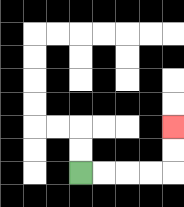{'start': '[3, 7]', 'end': '[7, 5]', 'path_directions': 'R,R,R,R,U,U', 'path_coordinates': '[[3, 7], [4, 7], [5, 7], [6, 7], [7, 7], [7, 6], [7, 5]]'}